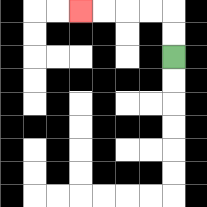{'start': '[7, 2]', 'end': '[3, 0]', 'path_directions': 'U,U,L,L,L,L', 'path_coordinates': '[[7, 2], [7, 1], [7, 0], [6, 0], [5, 0], [4, 0], [3, 0]]'}